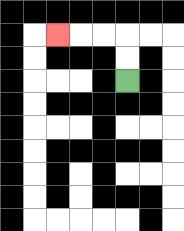{'start': '[5, 3]', 'end': '[2, 1]', 'path_directions': 'U,U,L,L,L', 'path_coordinates': '[[5, 3], [5, 2], [5, 1], [4, 1], [3, 1], [2, 1]]'}